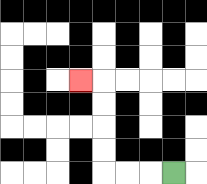{'start': '[7, 7]', 'end': '[3, 3]', 'path_directions': 'L,L,L,U,U,U,U,L', 'path_coordinates': '[[7, 7], [6, 7], [5, 7], [4, 7], [4, 6], [4, 5], [4, 4], [4, 3], [3, 3]]'}